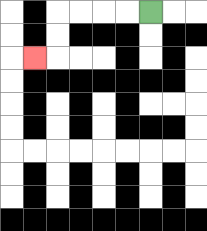{'start': '[6, 0]', 'end': '[1, 2]', 'path_directions': 'L,L,L,L,D,D,L', 'path_coordinates': '[[6, 0], [5, 0], [4, 0], [3, 0], [2, 0], [2, 1], [2, 2], [1, 2]]'}